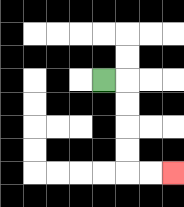{'start': '[4, 3]', 'end': '[7, 7]', 'path_directions': 'R,D,D,D,D,R,R', 'path_coordinates': '[[4, 3], [5, 3], [5, 4], [5, 5], [5, 6], [5, 7], [6, 7], [7, 7]]'}